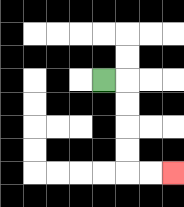{'start': '[4, 3]', 'end': '[7, 7]', 'path_directions': 'R,D,D,D,D,R,R', 'path_coordinates': '[[4, 3], [5, 3], [5, 4], [5, 5], [5, 6], [5, 7], [6, 7], [7, 7]]'}